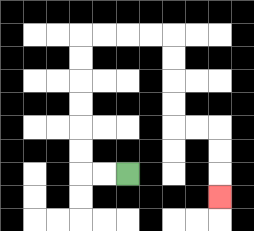{'start': '[5, 7]', 'end': '[9, 8]', 'path_directions': 'L,L,U,U,U,U,U,U,R,R,R,R,D,D,D,D,R,R,D,D,D', 'path_coordinates': '[[5, 7], [4, 7], [3, 7], [3, 6], [3, 5], [3, 4], [3, 3], [3, 2], [3, 1], [4, 1], [5, 1], [6, 1], [7, 1], [7, 2], [7, 3], [7, 4], [7, 5], [8, 5], [9, 5], [9, 6], [9, 7], [9, 8]]'}